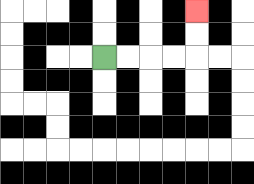{'start': '[4, 2]', 'end': '[8, 0]', 'path_directions': 'R,R,R,R,U,U', 'path_coordinates': '[[4, 2], [5, 2], [6, 2], [7, 2], [8, 2], [8, 1], [8, 0]]'}